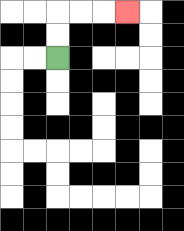{'start': '[2, 2]', 'end': '[5, 0]', 'path_directions': 'U,U,R,R,R', 'path_coordinates': '[[2, 2], [2, 1], [2, 0], [3, 0], [4, 0], [5, 0]]'}